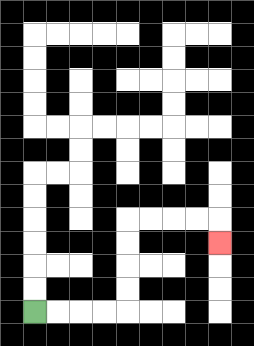{'start': '[1, 13]', 'end': '[9, 10]', 'path_directions': 'R,R,R,R,U,U,U,U,R,R,R,R,D', 'path_coordinates': '[[1, 13], [2, 13], [3, 13], [4, 13], [5, 13], [5, 12], [5, 11], [5, 10], [5, 9], [6, 9], [7, 9], [8, 9], [9, 9], [9, 10]]'}